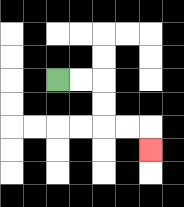{'start': '[2, 3]', 'end': '[6, 6]', 'path_directions': 'R,R,D,D,R,R,D', 'path_coordinates': '[[2, 3], [3, 3], [4, 3], [4, 4], [4, 5], [5, 5], [6, 5], [6, 6]]'}